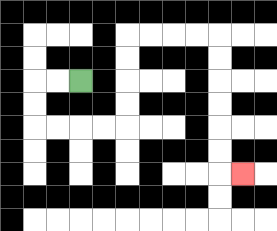{'start': '[3, 3]', 'end': '[10, 7]', 'path_directions': 'L,L,D,D,R,R,R,R,U,U,U,U,R,R,R,R,D,D,D,D,D,D,R', 'path_coordinates': '[[3, 3], [2, 3], [1, 3], [1, 4], [1, 5], [2, 5], [3, 5], [4, 5], [5, 5], [5, 4], [5, 3], [5, 2], [5, 1], [6, 1], [7, 1], [8, 1], [9, 1], [9, 2], [9, 3], [9, 4], [9, 5], [9, 6], [9, 7], [10, 7]]'}